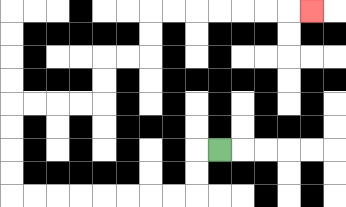{'start': '[9, 6]', 'end': '[13, 0]', 'path_directions': 'L,D,D,L,L,L,L,L,L,L,L,U,U,U,U,R,R,R,R,U,U,R,R,U,U,R,R,R,R,R,R,R', 'path_coordinates': '[[9, 6], [8, 6], [8, 7], [8, 8], [7, 8], [6, 8], [5, 8], [4, 8], [3, 8], [2, 8], [1, 8], [0, 8], [0, 7], [0, 6], [0, 5], [0, 4], [1, 4], [2, 4], [3, 4], [4, 4], [4, 3], [4, 2], [5, 2], [6, 2], [6, 1], [6, 0], [7, 0], [8, 0], [9, 0], [10, 0], [11, 0], [12, 0], [13, 0]]'}